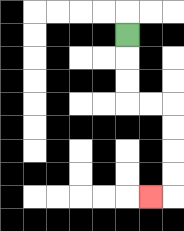{'start': '[5, 1]', 'end': '[6, 8]', 'path_directions': 'D,D,D,R,R,D,D,D,D,L', 'path_coordinates': '[[5, 1], [5, 2], [5, 3], [5, 4], [6, 4], [7, 4], [7, 5], [7, 6], [7, 7], [7, 8], [6, 8]]'}